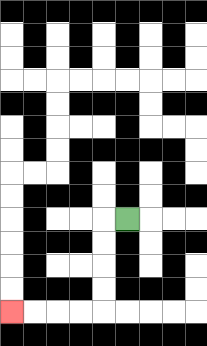{'start': '[5, 9]', 'end': '[0, 13]', 'path_directions': 'L,D,D,D,D,L,L,L,L', 'path_coordinates': '[[5, 9], [4, 9], [4, 10], [4, 11], [4, 12], [4, 13], [3, 13], [2, 13], [1, 13], [0, 13]]'}